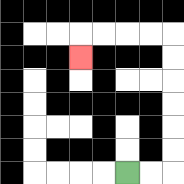{'start': '[5, 7]', 'end': '[3, 2]', 'path_directions': 'R,R,U,U,U,U,U,U,L,L,L,L,D', 'path_coordinates': '[[5, 7], [6, 7], [7, 7], [7, 6], [7, 5], [7, 4], [7, 3], [7, 2], [7, 1], [6, 1], [5, 1], [4, 1], [3, 1], [3, 2]]'}